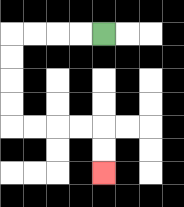{'start': '[4, 1]', 'end': '[4, 7]', 'path_directions': 'L,L,L,L,D,D,D,D,R,R,R,R,D,D', 'path_coordinates': '[[4, 1], [3, 1], [2, 1], [1, 1], [0, 1], [0, 2], [0, 3], [0, 4], [0, 5], [1, 5], [2, 5], [3, 5], [4, 5], [4, 6], [4, 7]]'}